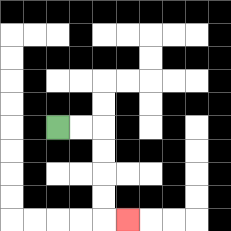{'start': '[2, 5]', 'end': '[5, 9]', 'path_directions': 'R,R,D,D,D,D,R', 'path_coordinates': '[[2, 5], [3, 5], [4, 5], [4, 6], [4, 7], [4, 8], [4, 9], [5, 9]]'}